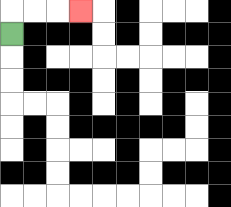{'start': '[0, 1]', 'end': '[3, 0]', 'path_directions': 'U,R,R,R', 'path_coordinates': '[[0, 1], [0, 0], [1, 0], [2, 0], [3, 0]]'}